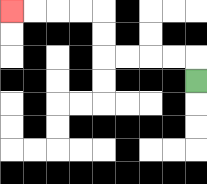{'start': '[8, 3]', 'end': '[0, 0]', 'path_directions': 'U,L,L,L,L,U,U,L,L,L,L', 'path_coordinates': '[[8, 3], [8, 2], [7, 2], [6, 2], [5, 2], [4, 2], [4, 1], [4, 0], [3, 0], [2, 0], [1, 0], [0, 0]]'}